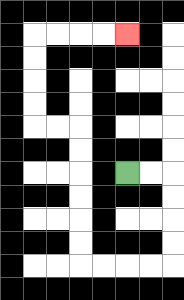{'start': '[5, 7]', 'end': '[5, 1]', 'path_directions': 'R,R,D,D,D,D,L,L,L,L,U,U,U,U,U,U,L,L,U,U,U,U,R,R,R,R', 'path_coordinates': '[[5, 7], [6, 7], [7, 7], [7, 8], [7, 9], [7, 10], [7, 11], [6, 11], [5, 11], [4, 11], [3, 11], [3, 10], [3, 9], [3, 8], [3, 7], [3, 6], [3, 5], [2, 5], [1, 5], [1, 4], [1, 3], [1, 2], [1, 1], [2, 1], [3, 1], [4, 1], [5, 1]]'}